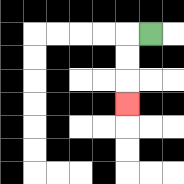{'start': '[6, 1]', 'end': '[5, 4]', 'path_directions': 'L,D,D,D', 'path_coordinates': '[[6, 1], [5, 1], [5, 2], [5, 3], [5, 4]]'}